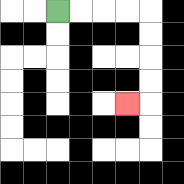{'start': '[2, 0]', 'end': '[5, 4]', 'path_directions': 'R,R,R,R,D,D,D,D,L', 'path_coordinates': '[[2, 0], [3, 0], [4, 0], [5, 0], [6, 0], [6, 1], [6, 2], [6, 3], [6, 4], [5, 4]]'}